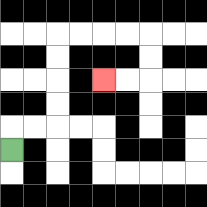{'start': '[0, 6]', 'end': '[4, 3]', 'path_directions': 'U,R,R,U,U,U,U,R,R,R,R,D,D,L,L', 'path_coordinates': '[[0, 6], [0, 5], [1, 5], [2, 5], [2, 4], [2, 3], [2, 2], [2, 1], [3, 1], [4, 1], [5, 1], [6, 1], [6, 2], [6, 3], [5, 3], [4, 3]]'}